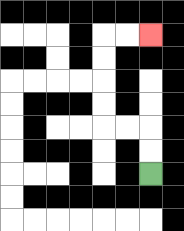{'start': '[6, 7]', 'end': '[6, 1]', 'path_directions': 'U,U,L,L,U,U,U,U,R,R', 'path_coordinates': '[[6, 7], [6, 6], [6, 5], [5, 5], [4, 5], [4, 4], [4, 3], [4, 2], [4, 1], [5, 1], [6, 1]]'}